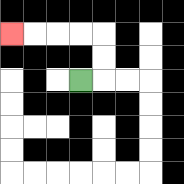{'start': '[3, 3]', 'end': '[0, 1]', 'path_directions': 'R,U,U,L,L,L,L', 'path_coordinates': '[[3, 3], [4, 3], [4, 2], [4, 1], [3, 1], [2, 1], [1, 1], [0, 1]]'}